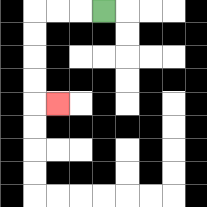{'start': '[4, 0]', 'end': '[2, 4]', 'path_directions': 'L,L,L,D,D,D,D,R', 'path_coordinates': '[[4, 0], [3, 0], [2, 0], [1, 0], [1, 1], [1, 2], [1, 3], [1, 4], [2, 4]]'}